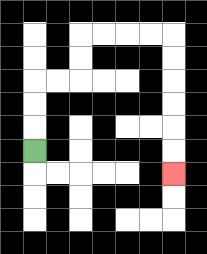{'start': '[1, 6]', 'end': '[7, 7]', 'path_directions': 'U,U,U,R,R,U,U,R,R,R,R,D,D,D,D,D,D', 'path_coordinates': '[[1, 6], [1, 5], [1, 4], [1, 3], [2, 3], [3, 3], [3, 2], [3, 1], [4, 1], [5, 1], [6, 1], [7, 1], [7, 2], [7, 3], [7, 4], [7, 5], [7, 6], [7, 7]]'}